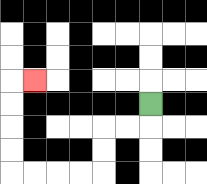{'start': '[6, 4]', 'end': '[1, 3]', 'path_directions': 'D,L,L,D,D,L,L,L,L,U,U,U,U,R', 'path_coordinates': '[[6, 4], [6, 5], [5, 5], [4, 5], [4, 6], [4, 7], [3, 7], [2, 7], [1, 7], [0, 7], [0, 6], [0, 5], [0, 4], [0, 3], [1, 3]]'}